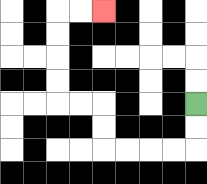{'start': '[8, 4]', 'end': '[4, 0]', 'path_directions': 'D,D,L,L,L,L,U,U,L,L,U,U,U,U,R,R', 'path_coordinates': '[[8, 4], [8, 5], [8, 6], [7, 6], [6, 6], [5, 6], [4, 6], [4, 5], [4, 4], [3, 4], [2, 4], [2, 3], [2, 2], [2, 1], [2, 0], [3, 0], [4, 0]]'}